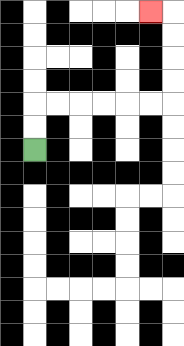{'start': '[1, 6]', 'end': '[6, 0]', 'path_directions': 'U,U,R,R,R,R,R,R,U,U,U,U,L', 'path_coordinates': '[[1, 6], [1, 5], [1, 4], [2, 4], [3, 4], [4, 4], [5, 4], [6, 4], [7, 4], [7, 3], [7, 2], [7, 1], [7, 0], [6, 0]]'}